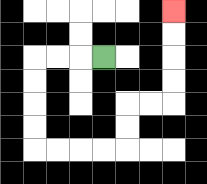{'start': '[4, 2]', 'end': '[7, 0]', 'path_directions': 'L,L,L,D,D,D,D,R,R,R,R,U,U,R,R,U,U,U,U', 'path_coordinates': '[[4, 2], [3, 2], [2, 2], [1, 2], [1, 3], [1, 4], [1, 5], [1, 6], [2, 6], [3, 6], [4, 6], [5, 6], [5, 5], [5, 4], [6, 4], [7, 4], [7, 3], [7, 2], [7, 1], [7, 0]]'}